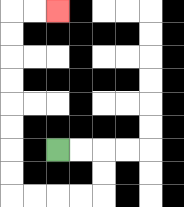{'start': '[2, 6]', 'end': '[2, 0]', 'path_directions': 'R,R,D,D,L,L,L,L,U,U,U,U,U,U,U,U,R,R', 'path_coordinates': '[[2, 6], [3, 6], [4, 6], [4, 7], [4, 8], [3, 8], [2, 8], [1, 8], [0, 8], [0, 7], [0, 6], [0, 5], [0, 4], [0, 3], [0, 2], [0, 1], [0, 0], [1, 0], [2, 0]]'}